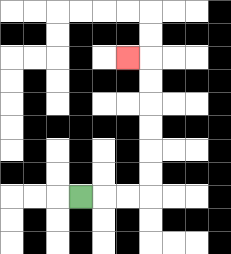{'start': '[3, 8]', 'end': '[5, 2]', 'path_directions': 'R,R,R,U,U,U,U,U,U,L', 'path_coordinates': '[[3, 8], [4, 8], [5, 8], [6, 8], [6, 7], [6, 6], [6, 5], [6, 4], [6, 3], [6, 2], [5, 2]]'}